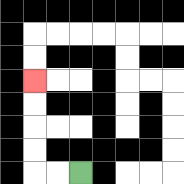{'start': '[3, 7]', 'end': '[1, 3]', 'path_directions': 'L,L,U,U,U,U', 'path_coordinates': '[[3, 7], [2, 7], [1, 7], [1, 6], [1, 5], [1, 4], [1, 3]]'}